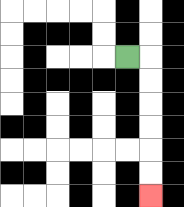{'start': '[5, 2]', 'end': '[6, 8]', 'path_directions': 'R,D,D,D,D,D,D', 'path_coordinates': '[[5, 2], [6, 2], [6, 3], [6, 4], [6, 5], [6, 6], [6, 7], [6, 8]]'}